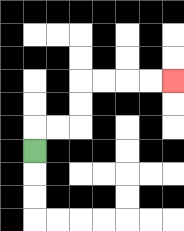{'start': '[1, 6]', 'end': '[7, 3]', 'path_directions': 'U,R,R,U,U,R,R,R,R', 'path_coordinates': '[[1, 6], [1, 5], [2, 5], [3, 5], [3, 4], [3, 3], [4, 3], [5, 3], [6, 3], [7, 3]]'}